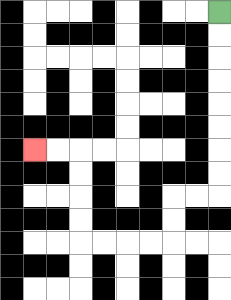{'start': '[9, 0]', 'end': '[1, 6]', 'path_directions': 'D,D,D,D,D,D,D,D,L,L,D,D,L,L,L,L,U,U,U,U,L,L', 'path_coordinates': '[[9, 0], [9, 1], [9, 2], [9, 3], [9, 4], [9, 5], [9, 6], [9, 7], [9, 8], [8, 8], [7, 8], [7, 9], [7, 10], [6, 10], [5, 10], [4, 10], [3, 10], [3, 9], [3, 8], [3, 7], [3, 6], [2, 6], [1, 6]]'}